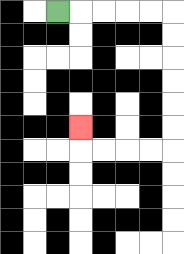{'start': '[2, 0]', 'end': '[3, 5]', 'path_directions': 'R,R,R,R,R,D,D,D,D,D,D,L,L,L,L,U', 'path_coordinates': '[[2, 0], [3, 0], [4, 0], [5, 0], [6, 0], [7, 0], [7, 1], [7, 2], [7, 3], [7, 4], [7, 5], [7, 6], [6, 6], [5, 6], [4, 6], [3, 6], [3, 5]]'}